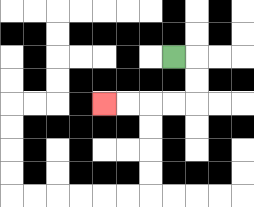{'start': '[7, 2]', 'end': '[4, 4]', 'path_directions': 'R,D,D,L,L,L,L', 'path_coordinates': '[[7, 2], [8, 2], [8, 3], [8, 4], [7, 4], [6, 4], [5, 4], [4, 4]]'}